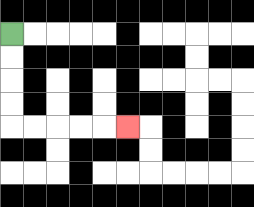{'start': '[0, 1]', 'end': '[5, 5]', 'path_directions': 'D,D,D,D,R,R,R,R,R', 'path_coordinates': '[[0, 1], [0, 2], [0, 3], [0, 4], [0, 5], [1, 5], [2, 5], [3, 5], [4, 5], [5, 5]]'}